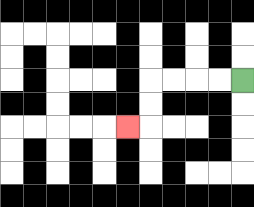{'start': '[10, 3]', 'end': '[5, 5]', 'path_directions': 'L,L,L,L,D,D,L', 'path_coordinates': '[[10, 3], [9, 3], [8, 3], [7, 3], [6, 3], [6, 4], [6, 5], [5, 5]]'}